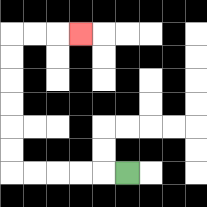{'start': '[5, 7]', 'end': '[3, 1]', 'path_directions': 'L,L,L,L,L,U,U,U,U,U,U,R,R,R', 'path_coordinates': '[[5, 7], [4, 7], [3, 7], [2, 7], [1, 7], [0, 7], [0, 6], [0, 5], [0, 4], [0, 3], [0, 2], [0, 1], [1, 1], [2, 1], [3, 1]]'}